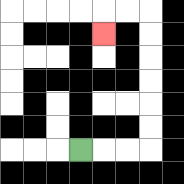{'start': '[3, 6]', 'end': '[4, 1]', 'path_directions': 'R,R,R,U,U,U,U,U,U,L,L,D', 'path_coordinates': '[[3, 6], [4, 6], [5, 6], [6, 6], [6, 5], [6, 4], [6, 3], [6, 2], [6, 1], [6, 0], [5, 0], [4, 0], [4, 1]]'}